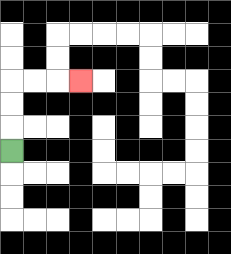{'start': '[0, 6]', 'end': '[3, 3]', 'path_directions': 'U,U,U,R,R,R', 'path_coordinates': '[[0, 6], [0, 5], [0, 4], [0, 3], [1, 3], [2, 3], [3, 3]]'}